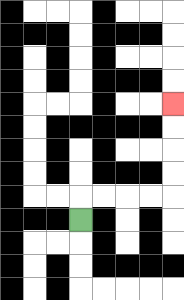{'start': '[3, 9]', 'end': '[7, 4]', 'path_directions': 'U,R,R,R,R,U,U,U,U', 'path_coordinates': '[[3, 9], [3, 8], [4, 8], [5, 8], [6, 8], [7, 8], [7, 7], [7, 6], [7, 5], [7, 4]]'}